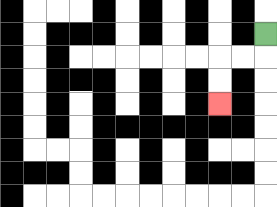{'start': '[11, 1]', 'end': '[9, 4]', 'path_directions': 'D,L,L,D,D', 'path_coordinates': '[[11, 1], [11, 2], [10, 2], [9, 2], [9, 3], [9, 4]]'}